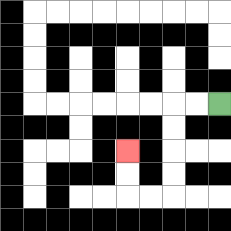{'start': '[9, 4]', 'end': '[5, 6]', 'path_directions': 'L,L,D,D,D,D,L,L,U,U', 'path_coordinates': '[[9, 4], [8, 4], [7, 4], [7, 5], [7, 6], [7, 7], [7, 8], [6, 8], [5, 8], [5, 7], [5, 6]]'}